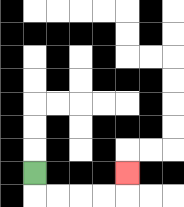{'start': '[1, 7]', 'end': '[5, 7]', 'path_directions': 'D,R,R,R,R,U', 'path_coordinates': '[[1, 7], [1, 8], [2, 8], [3, 8], [4, 8], [5, 8], [5, 7]]'}